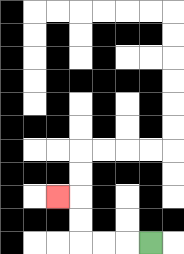{'start': '[6, 10]', 'end': '[2, 8]', 'path_directions': 'L,L,L,U,U,L', 'path_coordinates': '[[6, 10], [5, 10], [4, 10], [3, 10], [3, 9], [3, 8], [2, 8]]'}